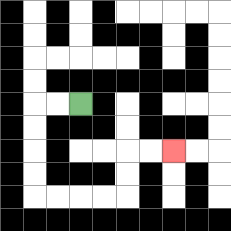{'start': '[3, 4]', 'end': '[7, 6]', 'path_directions': 'L,L,D,D,D,D,R,R,R,R,U,U,R,R', 'path_coordinates': '[[3, 4], [2, 4], [1, 4], [1, 5], [1, 6], [1, 7], [1, 8], [2, 8], [3, 8], [4, 8], [5, 8], [5, 7], [5, 6], [6, 6], [7, 6]]'}